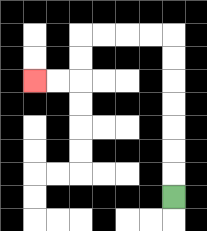{'start': '[7, 8]', 'end': '[1, 3]', 'path_directions': 'U,U,U,U,U,U,U,L,L,L,L,D,D,L,L', 'path_coordinates': '[[7, 8], [7, 7], [7, 6], [7, 5], [7, 4], [7, 3], [7, 2], [7, 1], [6, 1], [5, 1], [4, 1], [3, 1], [3, 2], [3, 3], [2, 3], [1, 3]]'}